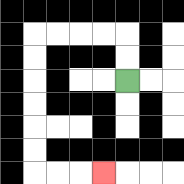{'start': '[5, 3]', 'end': '[4, 7]', 'path_directions': 'U,U,L,L,L,L,D,D,D,D,D,D,R,R,R', 'path_coordinates': '[[5, 3], [5, 2], [5, 1], [4, 1], [3, 1], [2, 1], [1, 1], [1, 2], [1, 3], [1, 4], [1, 5], [1, 6], [1, 7], [2, 7], [3, 7], [4, 7]]'}